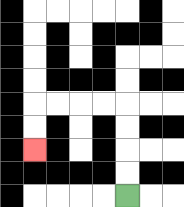{'start': '[5, 8]', 'end': '[1, 6]', 'path_directions': 'U,U,U,U,L,L,L,L,D,D', 'path_coordinates': '[[5, 8], [5, 7], [5, 6], [5, 5], [5, 4], [4, 4], [3, 4], [2, 4], [1, 4], [1, 5], [1, 6]]'}